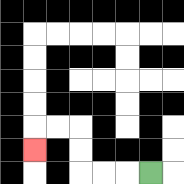{'start': '[6, 7]', 'end': '[1, 6]', 'path_directions': 'L,L,L,U,U,L,L,D', 'path_coordinates': '[[6, 7], [5, 7], [4, 7], [3, 7], [3, 6], [3, 5], [2, 5], [1, 5], [1, 6]]'}